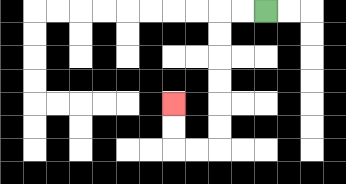{'start': '[11, 0]', 'end': '[7, 4]', 'path_directions': 'L,L,D,D,D,D,D,D,L,L,U,U', 'path_coordinates': '[[11, 0], [10, 0], [9, 0], [9, 1], [9, 2], [9, 3], [9, 4], [9, 5], [9, 6], [8, 6], [7, 6], [7, 5], [7, 4]]'}